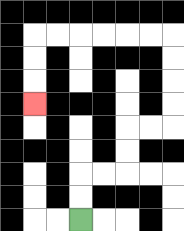{'start': '[3, 9]', 'end': '[1, 4]', 'path_directions': 'U,U,R,R,U,U,R,R,U,U,U,U,L,L,L,L,L,L,D,D,D', 'path_coordinates': '[[3, 9], [3, 8], [3, 7], [4, 7], [5, 7], [5, 6], [5, 5], [6, 5], [7, 5], [7, 4], [7, 3], [7, 2], [7, 1], [6, 1], [5, 1], [4, 1], [3, 1], [2, 1], [1, 1], [1, 2], [1, 3], [1, 4]]'}